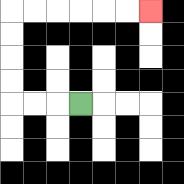{'start': '[3, 4]', 'end': '[6, 0]', 'path_directions': 'L,L,L,U,U,U,U,R,R,R,R,R,R', 'path_coordinates': '[[3, 4], [2, 4], [1, 4], [0, 4], [0, 3], [0, 2], [0, 1], [0, 0], [1, 0], [2, 0], [3, 0], [4, 0], [5, 0], [6, 0]]'}